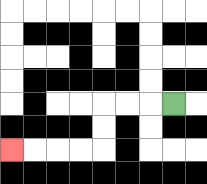{'start': '[7, 4]', 'end': '[0, 6]', 'path_directions': 'L,L,L,D,D,L,L,L,L', 'path_coordinates': '[[7, 4], [6, 4], [5, 4], [4, 4], [4, 5], [4, 6], [3, 6], [2, 6], [1, 6], [0, 6]]'}